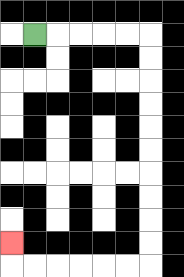{'start': '[1, 1]', 'end': '[0, 10]', 'path_directions': 'R,R,R,R,R,D,D,D,D,D,D,D,D,D,D,L,L,L,L,L,L,U', 'path_coordinates': '[[1, 1], [2, 1], [3, 1], [4, 1], [5, 1], [6, 1], [6, 2], [6, 3], [6, 4], [6, 5], [6, 6], [6, 7], [6, 8], [6, 9], [6, 10], [6, 11], [5, 11], [4, 11], [3, 11], [2, 11], [1, 11], [0, 11], [0, 10]]'}